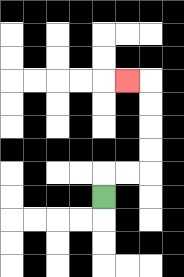{'start': '[4, 8]', 'end': '[5, 3]', 'path_directions': 'U,R,R,U,U,U,U,L', 'path_coordinates': '[[4, 8], [4, 7], [5, 7], [6, 7], [6, 6], [6, 5], [6, 4], [6, 3], [5, 3]]'}